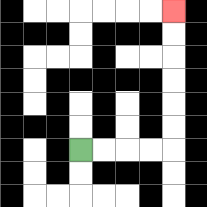{'start': '[3, 6]', 'end': '[7, 0]', 'path_directions': 'R,R,R,R,U,U,U,U,U,U', 'path_coordinates': '[[3, 6], [4, 6], [5, 6], [6, 6], [7, 6], [7, 5], [7, 4], [7, 3], [7, 2], [7, 1], [7, 0]]'}